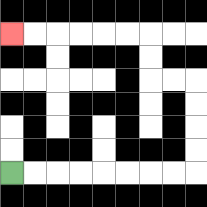{'start': '[0, 7]', 'end': '[0, 1]', 'path_directions': 'R,R,R,R,R,R,R,R,U,U,U,U,L,L,U,U,L,L,L,L,L,L', 'path_coordinates': '[[0, 7], [1, 7], [2, 7], [3, 7], [4, 7], [5, 7], [6, 7], [7, 7], [8, 7], [8, 6], [8, 5], [8, 4], [8, 3], [7, 3], [6, 3], [6, 2], [6, 1], [5, 1], [4, 1], [3, 1], [2, 1], [1, 1], [0, 1]]'}